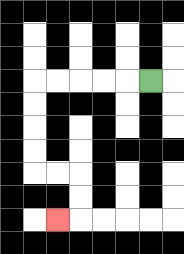{'start': '[6, 3]', 'end': '[2, 9]', 'path_directions': 'L,L,L,L,L,D,D,D,D,R,R,D,D,L', 'path_coordinates': '[[6, 3], [5, 3], [4, 3], [3, 3], [2, 3], [1, 3], [1, 4], [1, 5], [1, 6], [1, 7], [2, 7], [3, 7], [3, 8], [3, 9], [2, 9]]'}